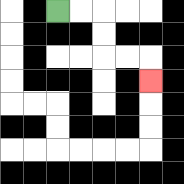{'start': '[2, 0]', 'end': '[6, 3]', 'path_directions': 'R,R,D,D,R,R,D', 'path_coordinates': '[[2, 0], [3, 0], [4, 0], [4, 1], [4, 2], [5, 2], [6, 2], [6, 3]]'}